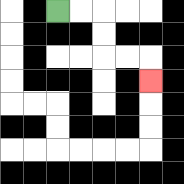{'start': '[2, 0]', 'end': '[6, 3]', 'path_directions': 'R,R,D,D,R,R,D', 'path_coordinates': '[[2, 0], [3, 0], [4, 0], [4, 1], [4, 2], [5, 2], [6, 2], [6, 3]]'}